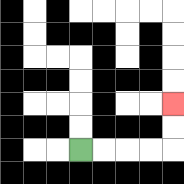{'start': '[3, 6]', 'end': '[7, 4]', 'path_directions': 'R,R,R,R,U,U', 'path_coordinates': '[[3, 6], [4, 6], [5, 6], [6, 6], [7, 6], [7, 5], [7, 4]]'}